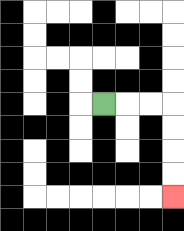{'start': '[4, 4]', 'end': '[7, 8]', 'path_directions': 'R,R,R,D,D,D,D', 'path_coordinates': '[[4, 4], [5, 4], [6, 4], [7, 4], [7, 5], [7, 6], [7, 7], [7, 8]]'}